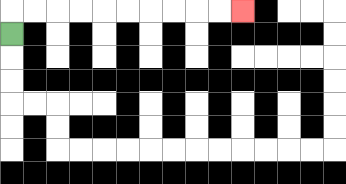{'start': '[0, 1]', 'end': '[10, 0]', 'path_directions': 'U,R,R,R,R,R,R,R,R,R,R', 'path_coordinates': '[[0, 1], [0, 0], [1, 0], [2, 0], [3, 0], [4, 0], [5, 0], [6, 0], [7, 0], [8, 0], [9, 0], [10, 0]]'}